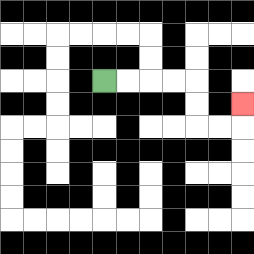{'start': '[4, 3]', 'end': '[10, 4]', 'path_directions': 'R,R,R,R,D,D,R,R,U', 'path_coordinates': '[[4, 3], [5, 3], [6, 3], [7, 3], [8, 3], [8, 4], [8, 5], [9, 5], [10, 5], [10, 4]]'}